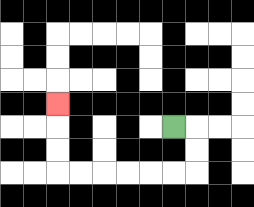{'start': '[7, 5]', 'end': '[2, 4]', 'path_directions': 'R,D,D,L,L,L,L,L,L,U,U,U', 'path_coordinates': '[[7, 5], [8, 5], [8, 6], [8, 7], [7, 7], [6, 7], [5, 7], [4, 7], [3, 7], [2, 7], [2, 6], [2, 5], [2, 4]]'}